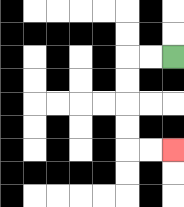{'start': '[7, 2]', 'end': '[7, 6]', 'path_directions': 'L,L,D,D,D,D,R,R', 'path_coordinates': '[[7, 2], [6, 2], [5, 2], [5, 3], [5, 4], [5, 5], [5, 6], [6, 6], [7, 6]]'}